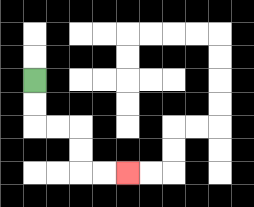{'start': '[1, 3]', 'end': '[5, 7]', 'path_directions': 'D,D,R,R,D,D,R,R', 'path_coordinates': '[[1, 3], [1, 4], [1, 5], [2, 5], [3, 5], [3, 6], [3, 7], [4, 7], [5, 7]]'}